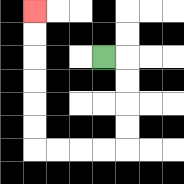{'start': '[4, 2]', 'end': '[1, 0]', 'path_directions': 'R,D,D,D,D,L,L,L,L,U,U,U,U,U,U', 'path_coordinates': '[[4, 2], [5, 2], [5, 3], [5, 4], [5, 5], [5, 6], [4, 6], [3, 6], [2, 6], [1, 6], [1, 5], [1, 4], [1, 3], [1, 2], [1, 1], [1, 0]]'}